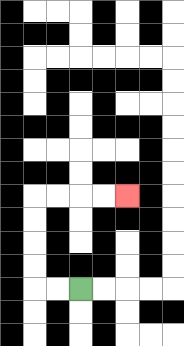{'start': '[3, 12]', 'end': '[5, 8]', 'path_directions': 'L,L,U,U,U,U,R,R,R,R', 'path_coordinates': '[[3, 12], [2, 12], [1, 12], [1, 11], [1, 10], [1, 9], [1, 8], [2, 8], [3, 8], [4, 8], [5, 8]]'}